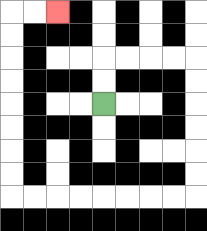{'start': '[4, 4]', 'end': '[2, 0]', 'path_directions': 'U,U,R,R,R,R,D,D,D,D,D,D,L,L,L,L,L,L,L,L,U,U,U,U,U,U,U,U,R,R', 'path_coordinates': '[[4, 4], [4, 3], [4, 2], [5, 2], [6, 2], [7, 2], [8, 2], [8, 3], [8, 4], [8, 5], [8, 6], [8, 7], [8, 8], [7, 8], [6, 8], [5, 8], [4, 8], [3, 8], [2, 8], [1, 8], [0, 8], [0, 7], [0, 6], [0, 5], [0, 4], [0, 3], [0, 2], [0, 1], [0, 0], [1, 0], [2, 0]]'}